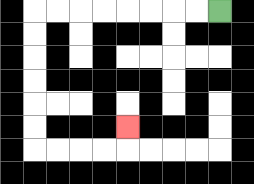{'start': '[9, 0]', 'end': '[5, 5]', 'path_directions': 'L,L,L,L,L,L,L,L,D,D,D,D,D,D,R,R,R,R,U', 'path_coordinates': '[[9, 0], [8, 0], [7, 0], [6, 0], [5, 0], [4, 0], [3, 0], [2, 0], [1, 0], [1, 1], [1, 2], [1, 3], [1, 4], [1, 5], [1, 6], [2, 6], [3, 6], [4, 6], [5, 6], [5, 5]]'}